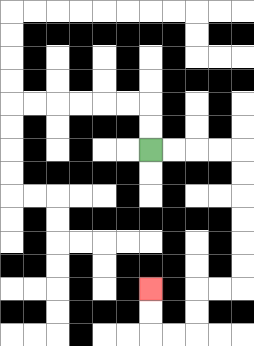{'start': '[6, 6]', 'end': '[6, 12]', 'path_directions': 'R,R,R,R,D,D,D,D,D,D,L,L,D,D,L,L,U,U', 'path_coordinates': '[[6, 6], [7, 6], [8, 6], [9, 6], [10, 6], [10, 7], [10, 8], [10, 9], [10, 10], [10, 11], [10, 12], [9, 12], [8, 12], [8, 13], [8, 14], [7, 14], [6, 14], [6, 13], [6, 12]]'}